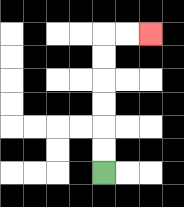{'start': '[4, 7]', 'end': '[6, 1]', 'path_directions': 'U,U,U,U,U,U,R,R', 'path_coordinates': '[[4, 7], [4, 6], [4, 5], [4, 4], [4, 3], [4, 2], [4, 1], [5, 1], [6, 1]]'}